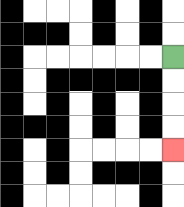{'start': '[7, 2]', 'end': '[7, 6]', 'path_directions': 'D,D,D,D', 'path_coordinates': '[[7, 2], [7, 3], [7, 4], [7, 5], [7, 6]]'}